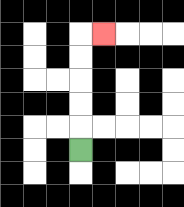{'start': '[3, 6]', 'end': '[4, 1]', 'path_directions': 'U,U,U,U,U,R', 'path_coordinates': '[[3, 6], [3, 5], [3, 4], [3, 3], [3, 2], [3, 1], [4, 1]]'}